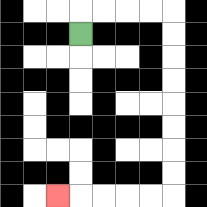{'start': '[3, 1]', 'end': '[2, 8]', 'path_directions': 'U,R,R,R,R,D,D,D,D,D,D,D,D,L,L,L,L,L', 'path_coordinates': '[[3, 1], [3, 0], [4, 0], [5, 0], [6, 0], [7, 0], [7, 1], [7, 2], [7, 3], [7, 4], [7, 5], [7, 6], [7, 7], [7, 8], [6, 8], [5, 8], [4, 8], [3, 8], [2, 8]]'}